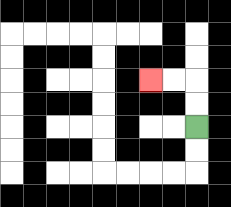{'start': '[8, 5]', 'end': '[6, 3]', 'path_directions': 'U,U,L,L', 'path_coordinates': '[[8, 5], [8, 4], [8, 3], [7, 3], [6, 3]]'}